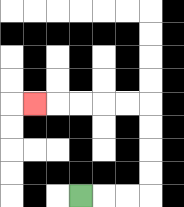{'start': '[3, 8]', 'end': '[1, 4]', 'path_directions': 'R,R,R,U,U,U,U,L,L,L,L,L', 'path_coordinates': '[[3, 8], [4, 8], [5, 8], [6, 8], [6, 7], [6, 6], [6, 5], [6, 4], [5, 4], [4, 4], [3, 4], [2, 4], [1, 4]]'}